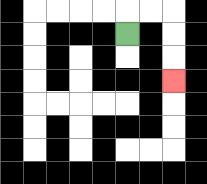{'start': '[5, 1]', 'end': '[7, 3]', 'path_directions': 'U,R,R,D,D,D', 'path_coordinates': '[[5, 1], [5, 0], [6, 0], [7, 0], [7, 1], [7, 2], [7, 3]]'}